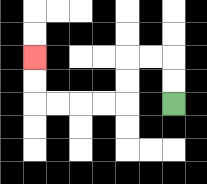{'start': '[7, 4]', 'end': '[1, 2]', 'path_directions': 'U,U,L,L,D,D,L,L,L,L,U,U', 'path_coordinates': '[[7, 4], [7, 3], [7, 2], [6, 2], [5, 2], [5, 3], [5, 4], [4, 4], [3, 4], [2, 4], [1, 4], [1, 3], [1, 2]]'}